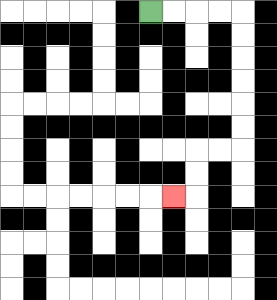{'start': '[6, 0]', 'end': '[7, 8]', 'path_directions': 'R,R,R,R,D,D,D,D,D,D,L,L,D,D,L', 'path_coordinates': '[[6, 0], [7, 0], [8, 0], [9, 0], [10, 0], [10, 1], [10, 2], [10, 3], [10, 4], [10, 5], [10, 6], [9, 6], [8, 6], [8, 7], [8, 8], [7, 8]]'}